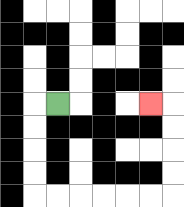{'start': '[2, 4]', 'end': '[6, 4]', 'path_directions': 'L,D,D,D,D,R,R,R,R,R,R,U,U,U,U,L', 'path_coordinates': '[[2, 4], [1, 4], [1, 5], [1, 6], [1, 7], [1, 8], [2, 8], [3, 8], [4, 8], [5, 8], [6, 8], [7, 8], [7, 7], [7, 6], [7, 5], [7, 4], [6, 4]]'}